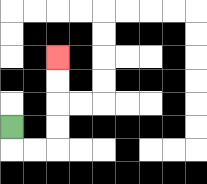{'start': '[0, 5]', 'end': '[2, 2]', 'path_directions': 'D,R,R,U,U,U,U', 'path_coordinates': '[[0, 5], [0, 6], [1, 6], [2, 6], [2, 5], [2, 4], [2, 3], [2, 2]]'}